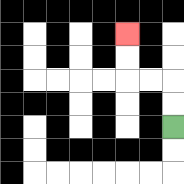{'start': '[7, 5]', 'end': '[5, 1]', 'path_directions': 'U,U,L,L,U,U', 'path_coordinates': '[[7, 5], [7, 4], [7, 3], [6, 3], [5, 3], [5, 2], [5, 1]]'}